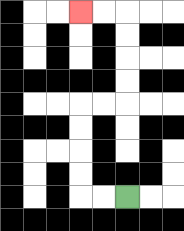{'start': '[5, 8]', 'end': '[3, 0]', 'path_directions': 'L,L,U,U,U,U,R,R,U,U,U,U,L,L', 'path_coordinates': '[[5, 8], [4, 8], [3, 8], [3, 7], [3, 6], [3, 5], [3, 4], [4, 4], [5, 4], [5, 3], [5, 2], [5, 1], [5, 0], [4, 0], [3, 0]]'}